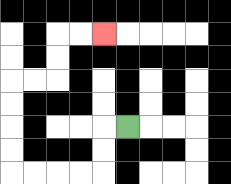{'start': '[5, 5]', 'end': '[4, 1]', 'path_directions': 'L,D,D,L,L,L,L,U,U,U,U,R,R,U,U,R,R', 'path_coordinates': '[[5, 5], [4, 5], [4, 6], [4, 7], [3, 7], [2, 7], [1, 7], [0, 7], [0, 6], [0, 5], [0, 4], [0, 3], [1, 3], [2, 3], [2, 2], [2, 1], [3, 1], [4, 1]]'}